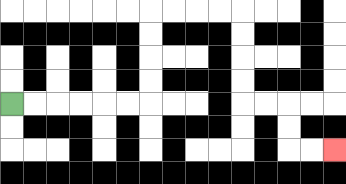{'start': '[0, 4]', 'end': '[14, 6]', 'path_directions': 'R,R,R,R,R,R,U,U,U,U,R,R,R,R,D,D,D,D,R,R,D,D,R,R', 'path_coordinates': '[[0, 4], [1, 4], [2, 4], [3, 4], [4, 4], [5, 4], [6, 4], [6, 3], [6, 2], [6, 1], [6, 0], [7, 0], [8, 0], [9, 0], [10, 0], [10, 1], [10, 2], [10, 3], [10, 4], [11, 4], [12, 4], [12, 5], [12, 6], [13, 6], [14, 6]]'}